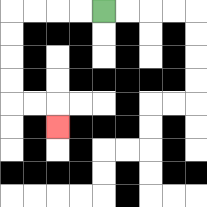{'start': '[4, 0]', 'end': '[2, 5]', 'path_directions': 'L,L,L,L,D,D,D,D,R,R,D', 'path_coordinates': '[[4, 0], [3, 0], [2, 0], [1, 0], [0, 0], [0, 1], [0, 2], [0, 3], [0, 4], [1, 4], [2, 4], [2, 5]]'}